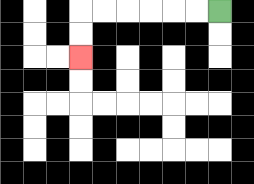{'start': '[9, 0]', 'end': '[3, 2]', 'path_directions': 'L,L,L,L,L,L,D,D', 'path_coordinates': '[[9, 0], [8, 0], [7, 0], [6, 0], [5, 0], [4, 0], [3, 0], [3, 1], [3, 2]]'}